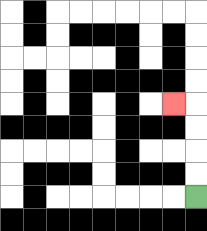{'start': '[8, 8]', 'end': '[7, 4]', 'path_directions': 'U,U,U,U,L', 'path_coordinates': '[[8, 8], [8, 7], [8, 6], [8, 5], [8, 4], [7, 4]]'}